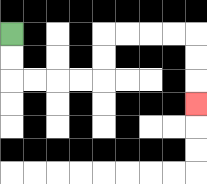{'start': '[0, 1]', 'end': '[8, 4]', 'path_directions': 'D,D,R,R,R,R,U,U,R,R,R,R,D,D,D', 'path_coordinates': '[[0, 1], [0, 2], [0, 3], [1, 3], [2, 3], [3, 3], [4, 3], [4, 2], [4, 1], [5, 1], [6, 1], [7, 1], [8, 1], [8, 2], [8, 3], [8, 4]]'}